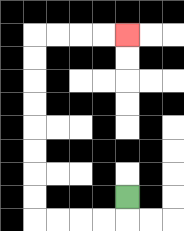{'start': '[5, 8]', 'end': '[5, 1]', 'path_directions': 'D,L,L,L,L,U,U,U,U,U,U,U,U,R,R,R,R', 'path_coordinates': '[[5, 8], [5, 9], [4, 9], [3, 9], [2, 9], [1, 9], [1, 8], [1, 7], [1, 6], [1, 5], [1, 4], [1, 3], [1, 2], [1, 1], [2, 1], [3, 1], [4, 1], [5, 1]]'}